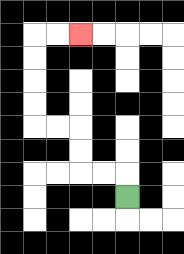{'start': '[5, 8]', 'end': '[3, 1]', 'path_directions': 'U,L,L,U,U,L,L,U,U,U,U,R,R', 'path_coordinates': '[[5, 8], [5, 7], [4, 7], [3, 7], [3, 6], [3, 5], [2, 5], [1, 5], [1, 4], [1, 3], [1, 2], [1, 1], [2, 1], [3, 1]]'}